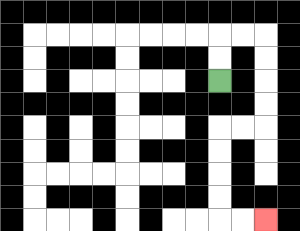{'start': '[9, 3]', 'end': '[11, 9]', 'path_directions': 'U,U,R,R,D,D,D,D,L,L,D,D,D,D,R,R', 'path_coordinates': '[[9, 3], [9, 2], [9, 1], [10, 1], [11, 1], [11, 2], [11, 3], [11, 4], [11, 5], [10, 5], [9, 5], [9, 6], [9, 7], [9, 8], [9, 9], [10, 9], [11, 9]]'}